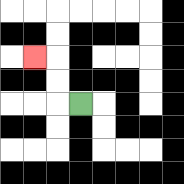{'start': '[3, 4]', 'end': '[1, 2]', 'path_directions': 'L,U,U,L', 'path_coordinates': '[[3, 4], [2, 4], [2, 3], [2, 2], [1, 2]]'}